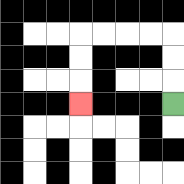{'start': '[7, 4]', 'end': '[3, 4]', 'path_directions': 'U,U,U,L,L,L,L,D,D,D', 'path_coordinates': '[[7, 4], [7, 3], [7, 2], [7, 1], [6, 1], [5, 1], [4, 1], [3, 1], [3, 2], [3, 3], [3, 4]]'}